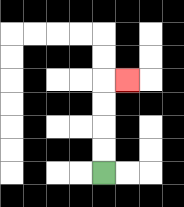{'start': '[4, 7]', 'end': '[5, 3]', 'path_directions': 'U,U,U,U,R', 'path_coordinates': '[[4, 7], [4, 6], [4, 5], [4, 4], [4, 3], [5, 3]]'}